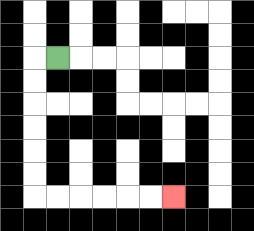{'start': '[2, 2]', 'end': '[7, 8]', 'path_directions': 'L,D,D,D,D,D,D,R,R,R,R,R,R', 'path_coordinates': '[[2, 2], [1, 2], [1, 3], [1, 4], [1, 5], [1, 6], [1, 7], [1, 8], [2, 8], [3, 8], [4, 8], [5, 8], [6, 8], [7, 8]]'}